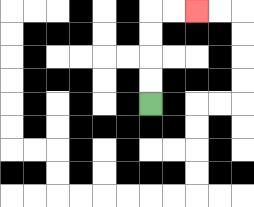{'start': '[6, 4]', 'end': '[8, 0]', 'path_directions': 'U,U,U,U,R,R', 'path_coordinates': '[[6, 4], [6, 3], [6, 2], [6, 1], [6, 0], [7, 0], [8, 0]]'}